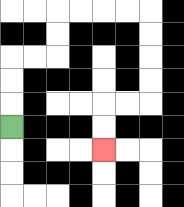{'start': '[0, 5]', 'end': '[4, 6]', 'path_directions': 'U,U,U,R,R,U,U,R,R,R,R,D,D,D,D,L,L,D,D', 'path_coordinates': '[[0, 5], [0, 4], [0, 3], [0, 2], [1, 2], [2, 2], [2, 1], [2, 0], [3, 0], [4, 0], [5, 0], [6, 0], [6, 1], [6, 2], [6, 3], [6, 4], [5, 4], [4, 4], [4, 5], [4, 6]]'}